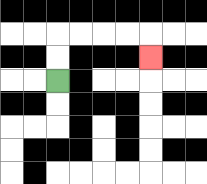{'start': '[2, 3]', 'end': '[6, 2]', 'path_directions': 'U,U,R,R,R,R,D', 'path_coordinates': '[[2, 3], [2, 2], [2, 1], [3, 1], [4, 1], [5, 1], [6, 1], [6, 2]]'}